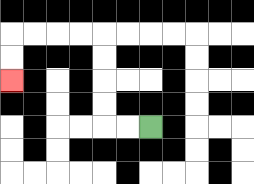{'start': '[6, 5]', 'end': '[0, 3]', 'path_directions': 'L,L,U,U,U,U,L,L,L,L,D,D', 'path_coordinates': '[[6, 5], [5, 5], [4, 5], [4, 4], [4, 3], [4, 2], [4, 1], [3, 1], [2, 1], [1, 1], [0, 1], [0, 2], [0, 3]]'}